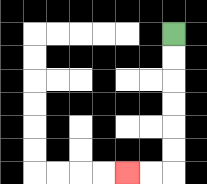{'start': '[7, 1]', 'end': '[5, 7]', 'path_directions': 'D,D,D,D,D,D,L,L', 'path_coordinates': '[[7, 1], [7, 2], [7, 3], [7, 4], [7, 5], [7, 6], [7, 7], [6, 7], [5, 7]]'}